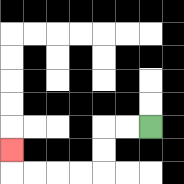{'start': '[6, 5]', 'end': '[0, 6]', 'path_directions': 'L,L,D,D,L,L,L,L,U', 'path_coordinates': '[[6, 5], [5, 5], [4, 5], [4, 6], [4, 7], [3, 7], [2, 7], [1, 7], [0, 7], [0, 6]]'}